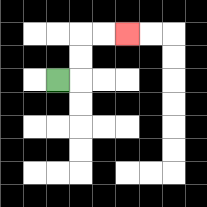{'start': '[2, 3]', 'end': '[5, 1]', 'path_directions': 'R,U,U,R,R', 'path_coordinates': '[[2, 3], [3, 3], [3, 2], [3, 1], [4, 1], [5, 1]]'}